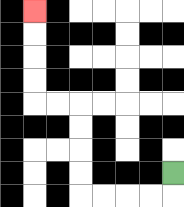{'start': '[7, 7]', 'end': '[1, 0]', 'path_directions': 'D,L,L,L,L,U,U,U,U,L,L,U,U,U,U', 'path_coordinates': '[[7, 7], [7, 8], [6, 8], [5, 8], [4, 8], [3, 8], [3, 7], [3, 6], [3, 5], [3, 4], [2, 4], [1, 4], [1, 3], [1, 2], [1, 1], [1, 0]]'}